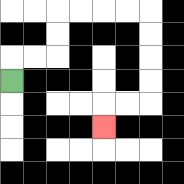{'start': '[0, 3]', 'end': '[4, 5]', 'path_directions': 'U,R,R,U,U,R,R,R,R,D,D,D,D,L,L,D', 'path_coordinates': '[[0, 3], [0, 2], [1, 2], [2, 2], [2, 1], [2, 0], [3, 0], [4, 0], [5, 0], [6, 0], [6, 1], [6, 2], [6, 3], [6, 4], [5, 4], [4, 4], [4, 5]]'}